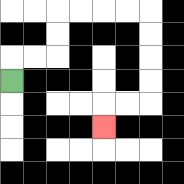{'start': '[0, 3]', 'end': '[4, 5]', 'path_directions': 'U,R,R,U,U,R,R,R,R,D,D,D,D,L,L,D', 'path_coordinates': '[[0, 3], [0, 2], [1, 2], [2, 2], [2, 1], [2, 0], [3, 0], [4, 0], [5, 0], [6, 0], [6, 1], [6, 2], [6, 3], [6, 4], [5, 4], [4, 4], [4, 5]]'}